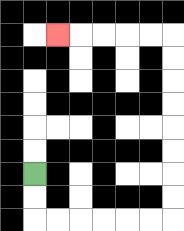{'start': '[1, 7]', 'end': '[2, 1]', 'path_directions': 'D,D,R,R,R,R,R,R,U,U,U,U,U,U,U,U,L,L,L,L,L', 'path_coordinates': '[[1, 7], [1, 8], [1, 9], [2, 9], [3, 9], [4, 9], [5, 9], [6, 9], [7, 9], [7, 8], [7, 7], [7, 6], [7, 5], [7, 4], [7, 3], [7, 2], [7, 1], [6, 1], [5, 1], [4, 1], [3, 1], [2, 1]]'}